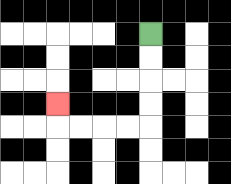{'start': '[6, 1]', 'end': '[2, 4]', 'path_directions': 'D,D,D,D,L,L,L,L,U', 'path_coordinates': '[[6, 1], [6, 2], [6, 3], [6, 4], [6, 5], [5, 5], [4, 5], [3, 5], [2, 5], [2, 4]]'}